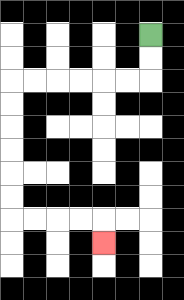{'start': '[6, 1]', 'end': '[4, 10]', 'path_directions': 'D,D,L,L,L,L,L,L,D,D,D,D,D,D,R,R,R,R,D', 'path_coordinates': '[[6, 1], [6, 2], [6, 3], [5, 3], [4, 3], [3, 3], [2, 3], [1, 3], [0, 3], [0, 4], [0, 5], [0, 6], [0, 7], [0, 8], [0, 9], [1, 9], [2, 9], [3, 9], [4, 9], [4, 10]]'}